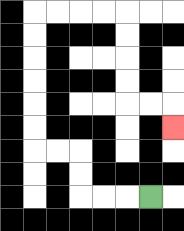{'start': '[6, 8]', 'end': '[7, 5]', 'path_directions': 'L,L,L,U,U,L,L,U,U,U,U,U,U,R,R,R,R,D,D,D,D,R,R,D', 'path_coordinates': '[[6, 8], [5, 8], [4, 8], [3, 8], [3, 7], [3, 6], [2, 6], [1, 6], [1, 5], [1, 4], [1, 3], [1, 2], [1, 1], [1, 0], [2, 0], [3, 0], [4, 0], [5, 0], [5, 1], [5, 2], [5, 3], [5, 4], [6, 4], [7, 4], [7, 5]]'}